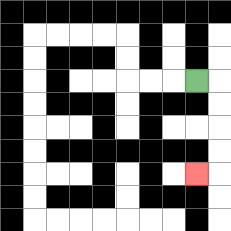{'start': '[8, 3]', 'end': '[8, 7]', 'path_directions': 'R,D,D,D,D,L', 'path_coordinates': '[[8, 3], [9, 3], [9, 4], [9, 5], [9, 6], [9, 7], [8, 7]]'}